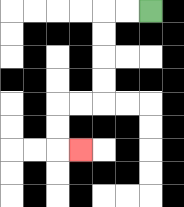{'start': '[6, 0]', 'end': '[3, 6]', 'path_directions': 'L,L,D,D,D,D,L,L,D,D,R', 'path_coordinates': '[[6, 0], [5, 0], [4, 0], [4, 1], [4, 2], [4, 3], [4, 4], [3, 4], [2, 4], [2, 5], [2, 6], [3, 6]]'}